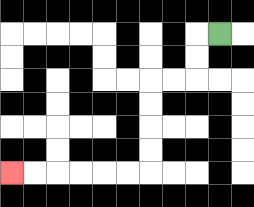{'start': '[9, 1]', 'end': '[0, 7]', 'path_directions': 'L,D,D,L,L,D,D,D,D,L,L,L,L,L,L', 'path_coordinates': '[[9, 1], [8, 1], [8, 2], [8, 3], [7, 3], [6, 3], [6, 4], [6, 5], [6, 6], [6, 7], [5, 7], [4, 7], [3, 7], [2, 7], [1, 7], [0, 7]]'}